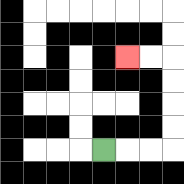{'start': '[4, 6]', 'end': '[5, 2]', 'path_directions': 'R,R,R,U,U,U,U,L,L', 'path_coordinates': '[[4, 6], [5, 6], [6, 6], [7, 6], [7, 5], [7, 4], [7, 3], [7, 2], [6, 2], [5, 2]]'}